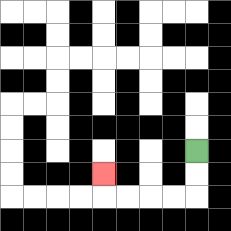{'start': '[8, 6]', 'end': '[4, 7]', 'path_directions': 'D,D,L,L,L,L,U', 'path_coordinates': '[[8, 6], [8, 7], [8, 8], [7, 8], [6, 8], [5, 8], [4, 8], [4, 7]]'}